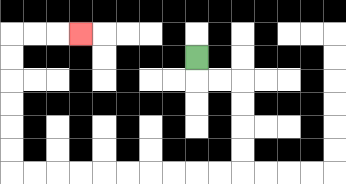{'start': '[8, 2]', 'end': '[3, 1]', 'path_directions': 'D,R,R,D,D,D,D,L,L,L,L,L,L,L,L,L,L,U,U,U,U,U,U,R,R,R', 'path_coordinates': '[[8, 2], [8, 3], [9, 3], [10, 3], [10, 4], [10, 5], [10, 6], [10, 7], [9, 7], [8, 7], [7, 7], [6, 7], [5, 7], [4, 7], [3, 7], [2, 7], [1, 7], [0, 7], [0, 6], [0, 5], [0, 4], [0, 3], [0, 2], [0, 1], [1, 1], [2, 1], [3, 1]]'}